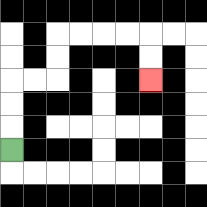{'start': '[0, 6]', 'end': '[6, 3]', 'path_directions': 'U,U,U,R,R,U,U,R,R,R,R,D,D', 'path_coordinates': '[[0, 6], [0, 5], [0, 4], [0, 3], [1, 3], [2, 3], [2, 2], [2, 1], [3, 1], [4, 1], [5, 1], [6, 1], [6, 2], [6, 3]]'}